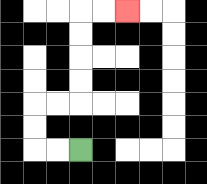{'start': '[3, 6]', 'end': '[5, 0]', 'path_directions': 'L,L,U,U,R,R,U,U,U,U,R,R', 'path_coordinates': '[[3, 6], [2, 6], [1, 6], [1, 5], [1, 4], [2, 4], [3, 4], [3, 3], [3, 2], [3, 1], [3, 0], [4, 0], [5, 0]]'}